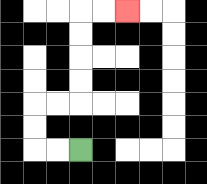{'start': '[3, 6]', 'end': '[5, 0]', 'path_directions': 'L,L,U,U,R,R,U,U,U,U,R,R', 'path_coordinates': '[[3, 6], [2, 6], [1, 6], [1, 5], [1, 4], [2, 4], [3, 4], [3, 3], [3, 2], [3, 1], [3, 0], [4, 0], [5, 0]]'}